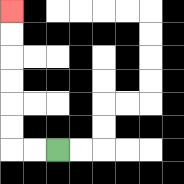{'start': '[2, 6]', 'end': '[0, 0]', 'path_directions': 'L,L,U,U,U,U,U,U', 'path_coordinates': '[[2, 6], [1, 6], [0, 6], [0, 5], [0, 4], [0, 3], [0, 2], [0, 1], [0, 0]]'}